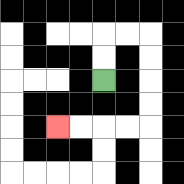{'start': '[4, 3]', 'end': '[2, 5]', 'path_directions': 'U,U,R,R,D,D,D,D,L,L,L,L', 'path_coordinates': '[[4, 3], [4, 2], [4, 1], [5, 1], [6, 1], [6, 2], [6, 3], [6, 4], [6, 5], [5, 5], [4, 5], [3, 5], [2, 5]]'}